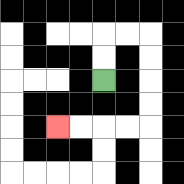{'start': '[4, 3]', 'end': '[2, 5]', 'path_directions': 'U,U,R,R,D,D,D,D,L,L,L,L', 'path_coordinates': '[[4, 3], [4, 2], [4, 1], [5, 1], [6, 1], [6, 2], [6, 3], [6, 4], [6, 5], [5, 5], [4, 5], [3, 5], [2, 5]]'}